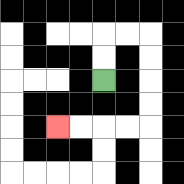{'start': '[4, 3]', 'end': '[2, 5]', 'path_directions': 'U,U,R,R,D,D,D,D,L,L,L,L', 'path_coordinates': '[[4, 3], [4, 2], [4, 1], [5, 1], [6, 1], [6, 2], [6, 3], [6, 4], [6, 5], [5, 5], [4, 5], [3, 5], [2, 5]]'}